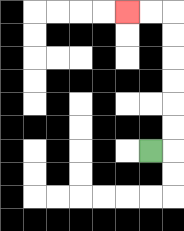{'start': '[6, 6]', 'end': '[5, 0]', 'path_directions': 'R,U,U,U,U,U,U,L,L', 'path_coordinates': '[[6, 6], [7, 6], [7, 5], [7, 4], [7, 3], [7, 2], [7, 1], [7, 0], [6, 0], [5, 0]]'}